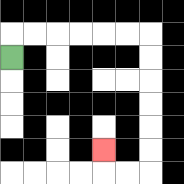{'start': '[0, 2]', 'end': '[4, 6]', 'path_directions': 'U,R,R,R,R,R,R,D,D,D,D,D,D,L,L,U', 'path_coordinates': '[[0, 2], [0, 1], [1, 1], [2, 1], [3, 1], [4, 1], [5, 1], [6, 1], [6, 2], [6, 3], [6, 4], [6, 5], [6, 6], [6, 7], [5, 7], [4, 7], [4, 6]]'}